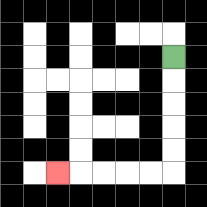{'start': '[7, 2]', 'end': '[2, 7]', 'path_directions': 'D,D,D,D,D,L,L,L,L,L', 'path_coordinates': '[[7, 2], [7, 3], [7, 4], [7, 5], [7, 6], [7, 7], [6, 7], [5, 7], [4, 7], [3, 7], [2, 7]]'}